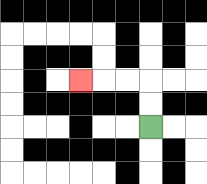{'start': '[6, 5]', 'end': '[3, 3]', 'path_directions': 'U,U,L,L,L', 'path_coordinates': '[[6, 5], [6, 4], [6, 3], [5, 3], [4, 3], [3, 3]]'}